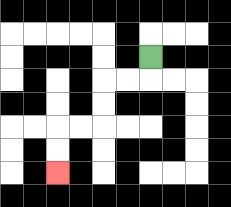{'start': '[6, 2]', 'end': '[2, 7]', 'path_directions': 'D,L,L,D,D,L,L,D,D', 'path_coordinates': '[[6, 2], [6, 3], [5, 3], [4, 3], [4, 4], [4, 5], [3, 5], [2, 5], [2, 6], [2, 7]]'}